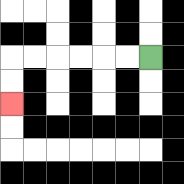{'start': '[6, 2]', 'end': '[0, 4]', 'path_directions': 'L,L,L,L,L,L,D,D', 'path_coordinates': '[[6, 2], [5, 2], [4, 2], [3, 2], [2, 2], [1, 2], [0, 2], [0, 3], [0, 4]]'}